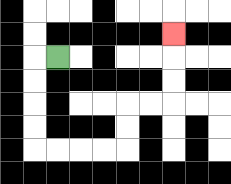{'start': '[2, 2]', 'end': '[7, 1]', 'path_directions': 'L,D,D,D,D,R,R,R,R,U,U,R,R,U,U,U', 'path_coordinates': '[[2, 2], [1, 2], [1, 3], [1, 4], [1, 5], [1, 6], [2, 6], [3, 6], [4, 6], [5, 6], [5, 5], [5, 4], [6, 4], [7, 4], [7, 3], [7, 2], [7, 1]]'}